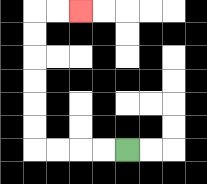{'start': '[5, 6]', 'end': '[3, 0]', 'path_directions': 'L,L,L,L,U,U,U,U,U,U,R,R', 'path_coordinates': '[[5, 6], [4, 6], [3, 6], [2, 6], [1, 6], [1, 5], [1, 4], [1, 3], [1, 2], [1, 1], [1, 0], [2, 0], [3, 0]]'}